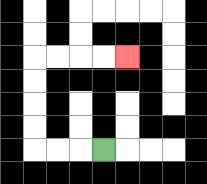{'start': '[4, 6]', 'end': '[5, 2]', 'path_directions': 'L,L,L,U,U,U,U,R,R,R,R', 'path_coordinates': '[[4, 6], [3, 6], [2, 6], [1, 6], [1, 5], [1, 4], [1, 3], [1, 2], [2, 2], [3, 2], [4, 2], [5, 2]]'}